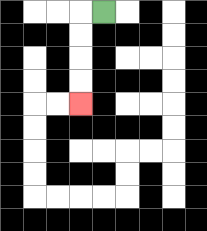{'start': '[4, 0]', 'end': '[3, 4]', 'path_directions': 'L,D,D,D,D', 'path_coordinates': '[[4, 0], [3, 0], [3, 1], [3, 2], [3, 3], [3, 4]]'}